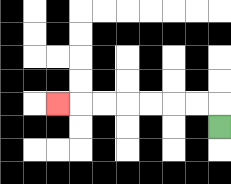{'start': '[9, 5]', 'end': '[2, 4]', 'path_directions': 'U,L,L,L,L,L,L,L', 'path_coordinates': '[[9, 5], [9, 4], [8, 4], [7, 4], [6, 4], [5, 4], [4, 4], [3, 4], [2, 4]]'}